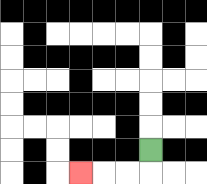{'start': '[6, 6]', 'end': '[3, 7]', 'path_directions': 'D,L,L,L', 'path_coordinates': '[[6, 6], [6, 7], [5, 7], [4, 7], [3, 7]]'}